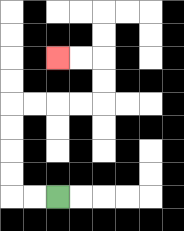{'start': '[2, 8]', 'end': '[2, 2]', 'path_directions': 'L,L,U,U,U,U,R,R,R,R,U,U,L,L', 'path_coordinates': '[[2, 8], [1, 8], [0, 8], [0, 7], [0, 6], [0, 5], [0, 4], [1, 4], [2, 4], [3, 4], [4, 4], [4, 3], [4, 2], [3, 2], [2, 2]]'}